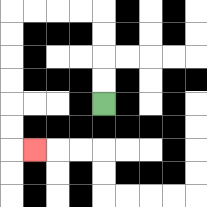{'start': '[4, 4]', 'end': '[1, 6]', 'path_directions': 'U,U,U,U,L,L,L,L,D,D,D,D,D,D,R', 'path_coordinates': '[[4, 4], [4, 3], [4, 2], [4, 1], [4, 0], [3, 0], [2, 0], [1, 0], [0, 0], [0, 1], [0, 2], [0, 3], [0, 4], [0, 5], [0, 6], [1, 6]]'}